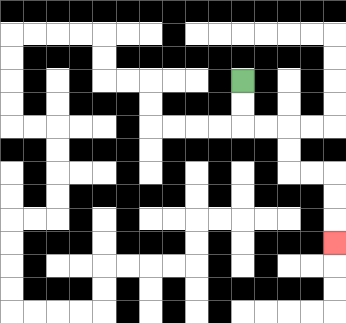{'start': '[10, 3]', 'end': '[14, 10]', 'path_directions': 'D,D,R,R,D,D,R,R,D,D,D', 'path_coordinates': '[[10, 3], [10, 4], [10, 5], [11, 5], [12, 5], [12, 6], [12, 7], [13, 7], [14, 7], [14, 8], [14, 9], [14, 10]]'}